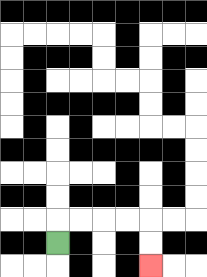{'start': '[2, 10]', 'end': '[6, 11]', 'path_directions': 'U,R,R,R,R,D,D', 'path_coordinates': '[[2, 10], [2, 9], [3, 9], [4, 9], [5, 9], [6, 9], [6, 10], [6, 11]]'}